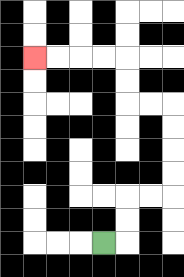{'start': '[4, 10]', 'end': '[1, 2]', 'path_directions': 'R,U,U,R,R,U,U,U,U,L,L,U,U,L,L,L,L', 'path_coordinates': '[[4, 10], [5, 10], [5, 9], [5, 8], [6, 8], [7, 8], [7, 7], [7, 6], [7, 5], [7, 4], [6, 4], [5, 4], [5, 3], [5, 2], [4, 2], [3, 2], [2, 2], [1, 2]]'}